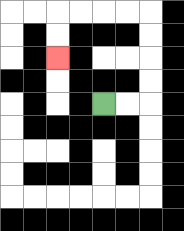{'start': '[4, 4]', 'end': '[2, 2]', 'path_directions': 'R,R,U,U,U,U,L,L,L,L,D,D', 'path_coordinates': '[[4, 4], [5, 4], [6, 4], [6, 3], [6, 2], [6, 1], [6, 0], [5, 0], [4, 0], [3, 0], [2, 0], [2, 1], [2, 2]]'}